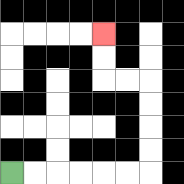{'start': '[0, 7]', 'end': '[4, 1]', 'path_directions': 'R,R,R,R,R,R,U,U,U,U,L,L,U,U', 'path_coordinates': '[[0, 7], [1, 7], [2, 7], [3, 7], [4, 7], [5, 7], [6, 7], [6, 6], [6, 5], [6, 4], [6, 3], [5, 3], [4, 3], [4, 2], [4, 1]]'}